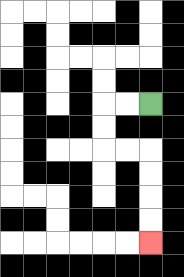{'start': '[6, 4]', 'end': '[6, 10]', 'path_directions': 'L,L,D,D,R,R,D,D,D,D', 'path_coordinates': '[[6, 4], [5, 4], [4, 4], [4, 5], [4, 6], [5, 6], [6, 6], [6, 7], [6, 8], [6, 9], [6, 10]]'}